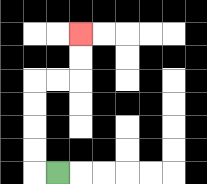{'start': '[2, 7]', 'end': '[3, 1]', 'path_directions': 'L,U,U,U,U,R,R,U,U', 'path_coordinates': '[[2, 7], [1, 7], [1, 6], [1, 5], [1, 4], [1, 3], [2, 3], [3, 3], [3, 2], [3, 1]]'}